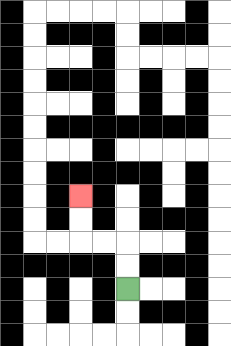{'start': '[5, 12]', 'end': '[3, 8]', 'path_directions': 'U,U,L,L,U,U', 'path_coordinates': '[[5, 12], [5, 11], [5, 10], [4, 10], [3, 10], [3, 9], [3, 8]]'}